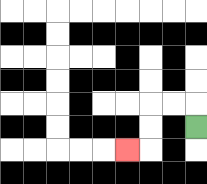{'start': '[8, 5]', 'end': '[5, 6]', 'path_directions': 'U,L,L,D,D,L', 'path_coordinates': '[[8, 5], [8, 4], [7, 4], [6, 4], [6, 5], [6, 6], [5, 6]]'}